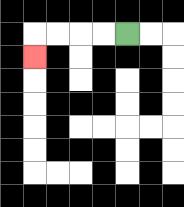{'start': '[5, 1]', 'end': '[1, 2]', 'path_directions': 'L,L,L,L,D', 'path_coordinates': '[[5, 1], [4, 1], [3, 1], [2, 1], [1, 1], [1, 2]]'}